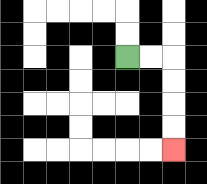{'start': '[5, 2]', 'end': '[7, 6]', 'path_directions': 'R,R,D,D,D,D', 'path_coordinates': '[[5, 2], [6, 2], [7, 2], [7, 3], [7, 4], [7, 5], [7, 6]]'}